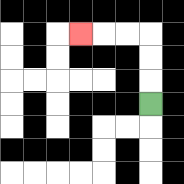{'start': '[6, 4]', 'end': '[3, 1]', 'path_directions': 'U,U,U,L,L,L', 'path_coordinates': '[[6, 4], [6, 3], [6, 2], [6, 1], [5, 1], [4, 1], [3, 1]]'}